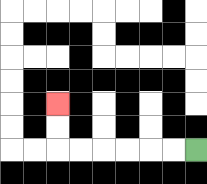{'start': '[8, 6]', 'end': '[2, 4]', 'path_directions': 'L,L,L,L,L,L,U,U', 'path_coordinates': '[[8, 6], [7, 6], [6, 6], [5, 6], [4, 6], [3, 6], [2, 6], [2, 5], [2, 4]]'}